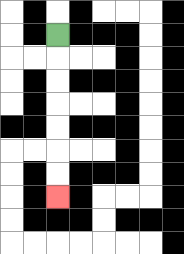{'start': '[2, 1]', 'end': '[2, 8]', 'path_directions': 'D,D,D,D,D,D,D', 'path_coordinates': '[[2, 1], [2, 2], [2, 3], [2, 4], [2, 5], [2, 6], [2, 7], [2, 8]]'}